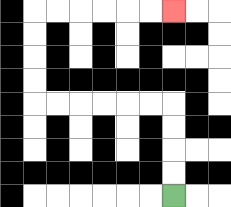{'start': '[7, 8]', 'end': '[7, 0]', 'path_directions': 'U,U,U,U,L,L,L,L,L,L,U,U,U,U,R,R,R,R,R,R', 'path_coordinates': '[[7, 8], [7, 7], [7, 6], [7, 5], [7, 4], [6, 4], [5, 4], [4, 4], [3, 4], [2, 4], [1, 4], [1, 3], [1, 2], [1, 1], [1, 0], [2, 0], [3, 0], [4, 0], [5, 0], [6, 0], [7, 0]]'}